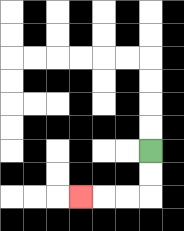{'start': '[6, 6]', 'end': '[3, 8]', 'path_directions': 'D,D,L,L,L', 'path_coordinates': '[[6, 6], [6, 7], [6, 8], [5, 8], [4, 8], [3, 8]]'}